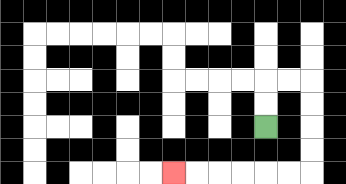{'start': '[11, 5]', 'end': '[7, 7]', 'path_directions': 'U,U,R,R,D,D,D,D,L,L,L,L,L,L', 'path_coordinates': '[[11, 5], [11, 4], [11, 3], [12, 3], [13, 3], [13, 4], [13, 5], [13, 6], [13, 7], [12, 7], [11, 7], [10, 7], [9, 7], [8, 7], [7, 7]]'}